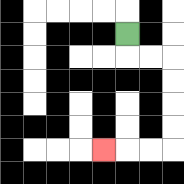{'start': '[5, 1]', 'end': '[4, 6]', 'path_directions': 'D,R,R,D,D,D,D,L,L,L', 'path_coordinates': '[[5, 1], [5, 2], [6, 2], [7, 2], [7, 3], [7, 4], [7, 5], [7, 6], [6, 6], [5, 6], [4, 6]]'}